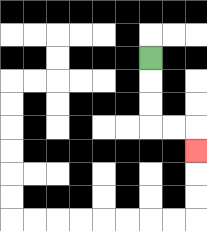{'start': '[6, 2]', 'end': '[8, 6]', 'path_directions': 'D,D,D,R,R,D', 'path_coordinates': '[[6, 2], [6, 3], [6, 4], [6, 5], [7, 5], [8, 5], [8, 6]]'}